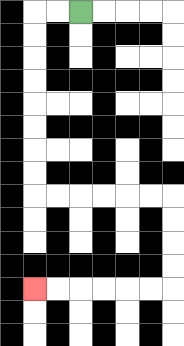{'start': '[3, 0]', 'end': '[1, 12]', 'path_directions': 'L,L,D,D,D,D,D,D,D,D,R,R,R,R,R,R,D,D,D,D,L,L,L,L,L,L', 'path_coordinates': '[[3, 0], [2, 0], [1, 0], [1, 1], [1, 2], [1, 3], [1, 4], [1, 5], [1, 6], [1, 7], [1, 8], [2, 8], [3, 8], [4, 8], [5, 8], [6, 8], [7, 8], [7, 9], [7, 10], [7, 11], [7, 12], [6, 12], [5, 12], [4, 12], [3, 12], [2, 12], [1, 12]]'}